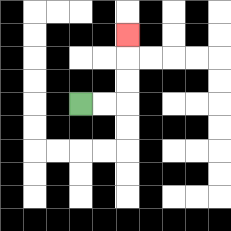{'start': '[3, 4]', 'end': '[5, 1]', 'path_directions': 'R,R,U,U,U', 'path_coordinates': '[[3, 4], [4, 4], [5, 4], [5, 3], [5, 2], [5, 1]]'}